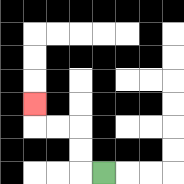{'start': '[4, 7]', 'end': '[1, 4]', 'path_directions': 'L,U,U,L,L,U', 'path_coordinates': '[[4, 7], [3, 7], [3, 6], [3, 5], [2, 5], [1, 5], [1, 4]]'}